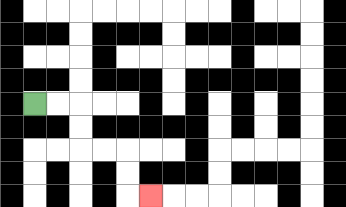{'start': '[1, 4]', 'end': '[6, 8]', 'path_directions': 'R,R,D,D,R,R,D,D,R', 'path_coordinates': '[[1, 4], [2, 4], [3, 4], [3, 5], [3, 6], [4, 6], [5, 6], [5, 7], [5, 8], [6, 8]]'}